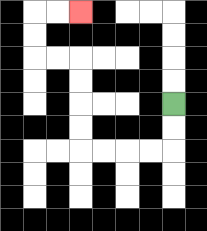{'start': '[7, 4]', 'end': '[3, 0]', 'path_directions': 'D,D,L,L,L,L,U,U,U,U,L,L,U,U,R,R', 'path_coordinates': '[[7, 4], [7, 5], [7, 6], [6, 6], [5, 6], [4, 6], [3, 6], [3, 5], [3, 4], [3, 3], [3, 2], [2, 2], [1, 2], [1, 1], [1, 0], [2, 0], [3, 0]]'}